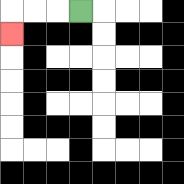{'start': '[3, 0]', 'end': '[0, 1]', 'path_directions': 'L,L,L,D', 'path_coordinates': '[[3, 0], [2, 0], [1, 0], [0, 0], [0, 1]]'}